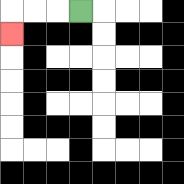{'start': '[3, 0]', 'end': '[0, 1]', 'path_directions': 'L,L,L,D', 'path_coordinates': '[[3, 0], [2, 0], [1, 0], [0, 0], [0, 1]]'}